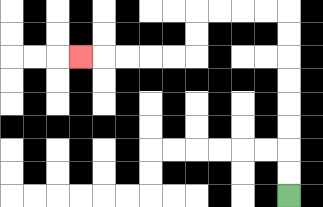{'start': '[12, 8]', 'end': '[3, 2]', 'path_directions': 'U,U,U,U,U,U,U,U,L,L,L,L,D,D,L,L,L,L,L', 'path_coordinates': '[[12, 8], [12, 7], [12, 6], [12, 5], [12, 4], [12, 3], [12, 2], [12, 1], [12, 0], [11, 0], [10, 0], [9, 0], [8, 0], [8, 1], [8, 2], [7, 2], [6, 2], [5, 2], [4, 2], [3, 2]]'}